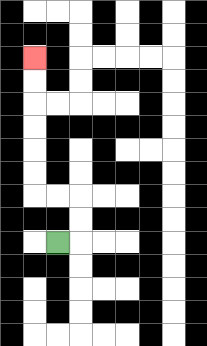{'start': '[2, 10]', 'end': '[1, 2]', 'path_directions': 'R,U,U,L,L,U,U,U,U,U,U', 'path_coordinates': '[[2, 10], [3, 10], [3, 9], [3, 8], [2, 8], [1, 8], [1, 7], [1, 6], [1, 5], [1, 4], [1, 3], [1, 2]]'}